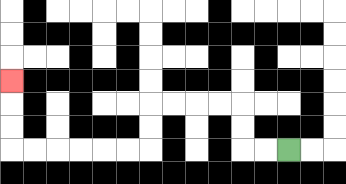{'start': '[12, 6]', 'end': '[0, 3]', 'path_directions': 'L,L,U,U,L,L,L,L,D,D,L,L,L,L,L,L,U,U,U', 'path_coordinates': '[[12, 6], [11, 6], [10, 6], [10, 5], [10, 4], [9, 4], [8, 4], [7, 4], [6, 4], [6, 5], [6, 6], [5, 6], [4, 6], [3, 6], [2, 6], [1, 6], [0, 6], [0, 5], [0, 4], [0, 3]]'}